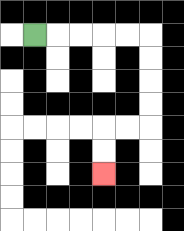{'start': '[1, 1]', 'end': '[4, 7]', 'path_directions': 'R,R,R,R,R,D,D,D,D,L,L,D,D', 'path_coordinates': '[[1, 1], [2, 1], [3, 1], [4, 1], [5, 1], [6, 1], [6, 2], [6, 3], [6, 4], [6, 5], [5, 5], [4, 5], [4, 6], [4, 7]]'}